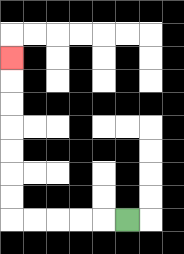{'start': '[5, 9]', 'end': '[0, 2]', 'path_directions': 'L,L,L,L,L,U,U,U,U,U,U,U', 'path_coordinates': '[[5, 9], [4, 9], [3, 9], [2, 9], [1, 9], [0, 9], [0, 8], [0, 7], [0, 6], [0, 5], [0, 4], [0, 3], [0, 2]]'}